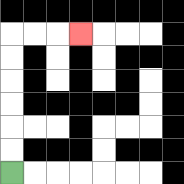{'start': '[0, 7]', 'end': '[3, 1]', 'path_directions': 'U,U,U,U,U,U,R,R,R', 'path_coordinates': '[[0, 7], [0, 6], [0, 5], [0, 4], [0, 3], [0, 2], [0, 1], [1, 1], [2, 1], [3, 1]]'}